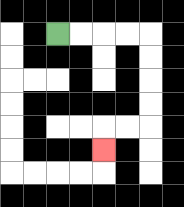{'start': '[2, 1]', 'end': '[4, 6]', 'path_directions': 'R,R,R,R,D,D,D,D,L,L,D', 'path_coordinates': '[[2, 1], [3, 1], [4, 1], [5, 1], [6, 1], [6, 2], [6, 3], [6, 4], [6, 5], [5, 5], [4, 5], [4, 6]]'}